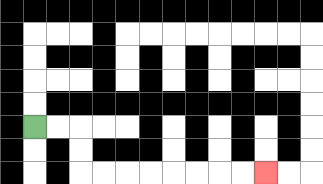{'start': '[1, 5]', 'end': '[11, 7]', 'path_directions': 'R,R,D,D,R,R,R,R,R,R,R,R', 'path_coordinates': '[[1, 5], [2, 5], [3, 5], [3, 6], [3, 7], [4, 7], [5, 7], [6, 7], [7, 7], [8, 7], [9, 7], [10, 7], [11, 7]]'}